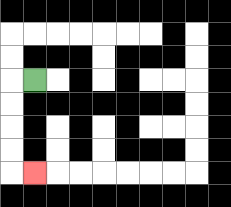{'start': '[1, 3]', 'end': '[1, 7]', 'path_directions': 'L,D,D,D,D,R', 'path_coordinates': '[[1, 3], [0, 3], [0, 4], [0, 5], [0, 6], [0, 7], [1, 7]]'}